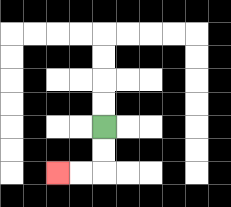{'start': '[4, 5]', 'end': '[2, 7]', 'path_directions': 'D,D,L,L', 'path_coordinates': '[[4, 5], [4, 6], [4, 7], [3, 7], [2, 7]]'}